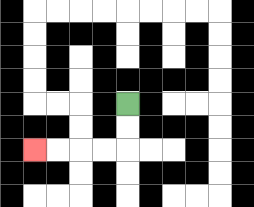{'start': '[5, 4]', 'end': '[1, 6]', 'path_directions': 'D,D,L,L,L,L', 'path_coordinates': '[[5, 4], [5, 5], [5, 6], [4, 6], [3, 6], [2, 6], [1, 6]]'}